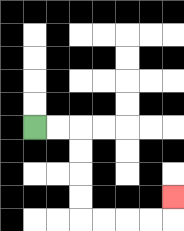{'start': '[1, 5]', 'end': '[7, 8]', 'path_directions': 'R,R,D,D,D,D,R,R,R,R,U', 'path_coordinates': '[[1, 5], [2, 5], [3, 5], [3, 6], [3, 7], [3, 8], [3, 9], [4, 9], [5, 9], [6, 9], [7, 9], [7, 8]]'}